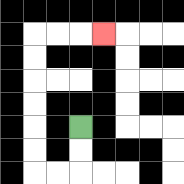{'start': '[3, 5]', 'end': '[4, 1]', 'path_directions': 'D,D,L,L,U,U,U,U,U,U,R,R,R', 'path_coordinates': '[[3, 5], [3, 6], [3, 7], [2, 7], [1, 7], [1, 6], [1, 5], [1, 4], [1, 3], [1, 2], [1, 1], [2, 1], [3, 1], [4, 1]]'}